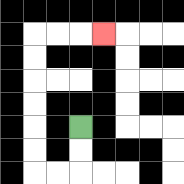{'start': '[3, 5]', 'end': '[4, 1]', 'path_directions': 'D,D,L,L,U,U,U,U,U,U,R,R,R', 'path_coordinates': '[[3, 5], [3, 6], [3, 7], [2, 7], [1, 7], [1, 6], [1, 5], [1, 4], [1, 3], [1, 2], [1, 1], [2, 1], [3, 1], [4, 1]]'}